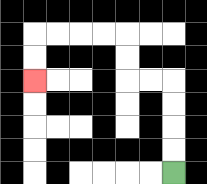{'start': '[7, 7]', 'end': '[1, 3]', 'path_directions': 'U,U,U,U,L,L,U,U,L,L,L,L,D,D', 'path_coordinates': '[[7, 7], [7, 6], [7, 5], [7, 4], [7, 3], [6, 3], [5, 3], [5, 2], [5, 1], [4, 1], [3, 1], [2, 1], [1, 1], [1, 2], [1, 3]]'}